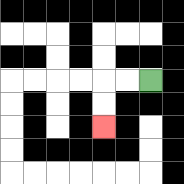{'start': '[6, 3]', 'end': '[4, 5]', 'path_directions': 'L,L,D,D', 'path_coordinates': '[[6, 3], [5, 3], [4, 3], [4, 4], [4, 5]]'}